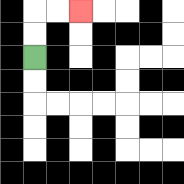{'start': '[1, 2]', 'end': '[3, 0]', 'path_directions': 'U,U,R,R', 'path_coordinates': '[[1, 2], [1, 1], [1, 0], [2, 0], [3, 0]]'}